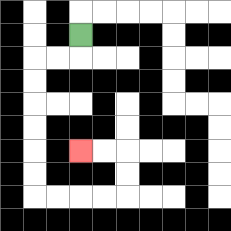{'start': '[3, 1]', 'end': '[3, 6]', 'path_directions': 'D,L,L,D,D,D,D,D,D,R,R,R,R,U,U,L,L', 'path_coordinates': '[[3, 1], [3, 2], [2, 2], [1, 2], [1, 3], [1, 4], [1, 5], [1, 6], [1, 7], [1, 8], [2, 8], [3, 8], [4, 8], [5, 8], [5, 7], [5, 6], [4, 6], [3, 6]]'}